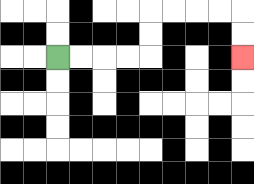{'start': '[2, 2]', 'end': '[10, 2]', 'path_directions': 'R,R,R,R,U,U,R,R,R,R,D,D', 'path_coordinates': '[[2, 2], [3, 2], [4, 2], [5, 2], [6, 2], [6, 1], [6, 0], [7, 0], [8, 0], [9, 0], [10, 0], [10, 1], [10, 2]]'}